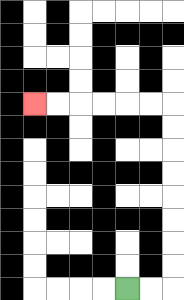{'start': '[5, 12]', 'end': '[1, 4]', 'path_directions': 'R,R,U,U,U,U,U,U,U,U,L,L,L,L,L,L', 'path_coordinates': '[[5, 12], [6, 12], [7, 12], [7, 11], [7, 10], [7, 9], [7, 8], [7, 7], [7, 6], [7, 5], [7, 4], [6, 4], [5, 4], [4, 4], [3, 4], [2, 4], [1, 4]]'}